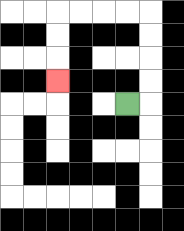{'start': '[5, 4]', 'end': '[2, 3]', 'path_directions': 'R,U,U,U,U,L,L,L,L,D,D,D', 'path_coordinates': '[[5, 4], [6, 4], [6, 3], [6, 2], [6, 1], [6, 0], [5, 0], [4, 0], [3, 0], [2, 0], [2, 1], [2, 2], [2, 3]]'}